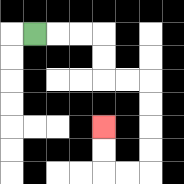{'start': '[1, 1]', 'end': '[4, 5]', 'path_directions': 'R,R,R,D,D,R,R,D,D,D,D,L,L,U,U', 'path_coordinates': '[[1, 1], [2, 1], [3, 1], [4, 1], [4, 2], [4, 3], [5, 3], [6, 3], [6, 4], [6, 5], [6, 6], [6, 7], [5, 7], [4, 7], [4, 6], [4, 5]]'}